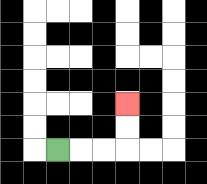{'start': '[2, 6]', 'end': '[5, 4]', 'path_directions': 'R,R,R,U,U', 'path_coordinates': '[[2, 6], [3, 6], [4, 6], [5, 6], [5, 5], [5, 4]]'}